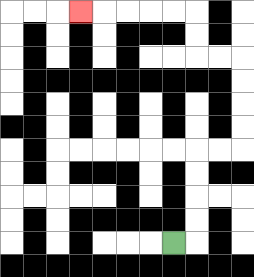{'start': '[7, 10]', 'end': '[3, 0]', 'path_directions': 'R,U,U,U,U,R,R,U,U,U,U,L,L,U,U,L,L,L,L,L', 'path_coordinates': '[[7, 10], [8, 10], [8, 9], [8, 8], [8, 7], [8, 6], [9, 6], [10, 6], [10, 5], [10, 4], [10, 3], [10, 2], [9, 2], [8, 2], [8, 1], [8, 0], [7, 0], [6, 0], [5, 0], [4, 0], [3, 0]]'}